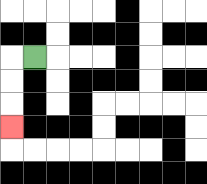{'start': '[1, 2]', 'end': '[0, 5]', 'path_directions': 'L,D,D,D', 'path_coordinates': '[[1, 2], [0, 2], [0, 3], [0, 4], [0, 5]]'}